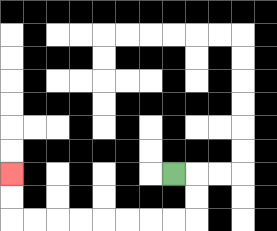{'start': '[7, 7]', 'end': '[0, 7]', 'path_directions': 'R,D,D,L,L,L,L,L,L,L,L,U,U', 'path_coordinates': '[[7, 7], [8, 7], [8, 8], [8, 9], [7, 9], [6, 9], [5, 9], [4, 9], [3, 9], [2, 9], [1, 9], [0, 9], [0, 8], [0, 7]]'}